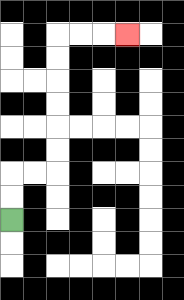{'start': '[0, 9]', 'end': '[5, 1]', 'path_directions': 'U,U,R,R,U,U,U,U,U,U,R,R,R', 'path_coordinates': '[[0, 9], [0, 8], [0, 7], [1, 7], [2, 7], [2, 6], [2, 5], [2, 4], [2, 3], [2, 2], [2, 1], [3, 1], [4, 1], [5, 1]]'}